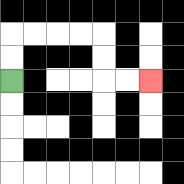{'start': '[0, 3]', 'end': '[6, 3]', 'path_directions': 'U,U,R,R,R,R,D,D,R,R', 'path_coordinates': '[[0, 3], [0, 2], [0, 1], [1, 1], [2, 1], [3, 1], [4, 1], [4, 2], [4, 3], [5, 3], [6, 3]]'}